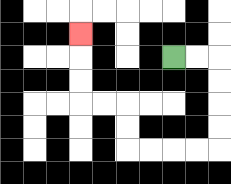{'start': '[7, 2]', 'end': '[3, 1]', 'path_directions': 'R,R,D,D,D,D,L,L,L,L,U,U,L,L,U,U,U', 'path_coordinates': '[[7, 2], [8, 2], [9, 2], [9, 3], [9, 4], [9, 5], [9, 6], [8, 6], [7, 6], [6, 6], [5, 6], [5, 5], [5, 4], [4, 4], [3, 4], [3, 3], [3, 2], [3, 1]]'}